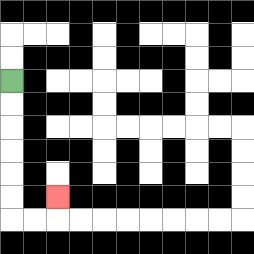{'start': '[0, 3]', 'end': '[2, 8]', 'path_directions': 'D,D,D,D,D,D,R,R,U', 'path_coordinates': '[[0, 3], [0, 4], [0, 5], [0, 6], [0, 7], [0, 8], [0, 9], [1, 9], [2, 9], [2, 8]]'}